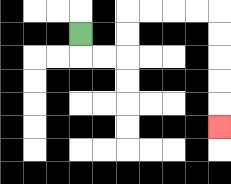{'start': '[3, 1]', 'end': '[9, 5]', 'path_directions': 'D,R,R,U,U,R,R,R,R,D,D,D,D,D', 'path_coordinates': '[[3, 1], [3, 2], [4, 2], [5, 2], [5, 1], [5, 0], [6, 0], [7, 0], [8, 0], [9, 0], [9, 1], [9, 2], [9, 3], [9, 4], [9, 5]]'}